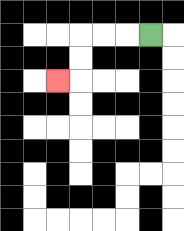{'start': '[6, 1]', 'end': '[2, 3]', 'path_directions': 'L,L,L,D,D,L', 'path_coordinates': '[[6, 1], [5, 1], [4, 1], [3, 1], [3, 2], [3, 3], [2, 3]]'}